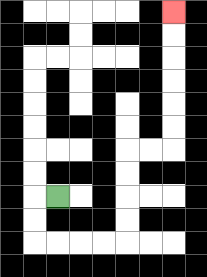{'start': '[2, 8]', 'end': '[7, 0]', 'path_directions': 'L,D,D,R,R,R,R,U,U,U,U,R,R,U,U,U,U,U,U', 'path_coordinates': '[[2, 8], [1, 8], [1, 9], [1, 10], [2, 10], [3, 10], [4, 10], [5, 10], [5, 9], [5, 8], [5, 7], [5, 6], [6, 6], [7, 6], [7, 5], [7, 4], [7, 3], [7, 2], [7, 1], [7, 0]]'}